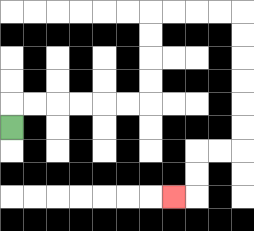{'start': '[0, 5]', 'end': '[7, 8]', 'path_directions': 'U,R,R,R,R,R,R,U,U,U,U,R,R,R,R,D,D,D,D,D,D,L,L,D,D,L', 'path_coordinates': '[[0, 5], [0, 4], [1, 4], [2, 4], [3, 4], [4, 4], [5, 4], [6, 4], [6, 3], [6, 2], [6, 1], [6, 0], [7, 0], [8, 0], [9, 0], [10, 0], [10, 1], [10, 2], [10, 3], [10, 4], [10, 5], [10, 6], [9, 6], [8, 6], [8, 7], [8, 8], [7, 8]]'}